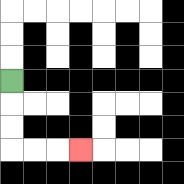{'start': '[0, 3]', 'end': '[3, 6]', 'path_directions': 'D,D,D,R,R,R', 'path_coordinates': '[[0, 3], [0, 4], [0, 5], [0, 6], [1, 6], [2, 6], [3, 6]]'}